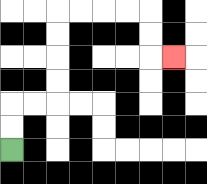{'start': '[0, 6]', 'end': '[7, 2]', 'path_directions': 'U,U,R,R,U,U,U,U,R,R,R,R,D,D,R', 'path_coordinates': '[[0, 6], [0, 5], [0, 4], [1, 4], [2, 4], [2, 3], [2, 2], [2, 1], [2, 0], [3, 0], [4, 0], [5, 0], [6, 0], [6, 1], [6, 2], [7, 2]]'}